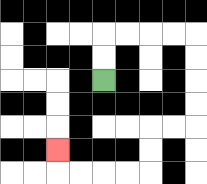{'start': '[4, 3]', 'end': '[2, 6]', 'path_directions': 'U,U,R,R,R,R,D,D,D,D,L,L,D,D,L,L,L,L,U', 'path_coordinates': '[[4, 3], [4, 2], [4, 1], [5, 1], [6, 1], [7, 1], [8, 1], [8, 2], [8, 3], [8, 4], [8, 5], [7, 5], [6, 5], [6, 6], [6, 7], [5, 7], [4, 7], [3, 7], [2, 7], [2, 6]]'}